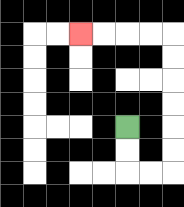{'start': '[5, 5]', 'end': '[3, 1]', 'path_directions': 'D,D,R,R,U,U,U,U,U,U,L,L,L,L', 'path_coordinates': '[[5, 5], [5, 6], [5, 7], [6, 7], [7, 7], [7, 6], [7, 5], [7, 4], [7, 3], [7, 2], [7, 1], [6, 1], [5, 1], [4, 1], [3, 1]]'}